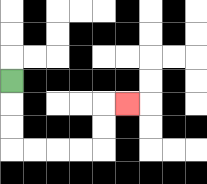{'start': '[0, 3]', 'end': '[5, 4]', 'path_directions': 'D,D,D,R,R,R,R,U,U,R', 'path_coordinates': '[[0, 3], [0, 4], [0, 5], [0, 6], [1, 6], [2, 6], [3, 6], [4, 6], [4, 5], [4, 4], [5, 4]]'}